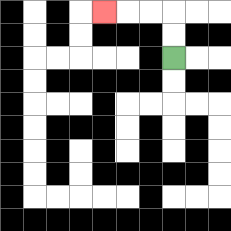{'start': '[7, 2]', 'end': '[4, 0]', 'path_directions': 'U,U,L,L,L', 'path_coordinates': '[[7, 2], [7, 1], [7, 0], [6, 0], [5, 0], [4, 0]]'}